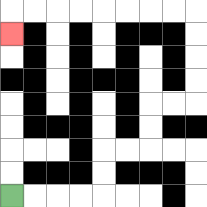{'start': '[0, 8]', 'end': '[0, 1]', 'path_directions': 'R,R,R,R,U,U,R,R,U,U,R,R,U,U,U,U,L,L,L,L,L,L,L,L,D', 'path_coordinates': '[[0, 8], [1, 8], [2, 8], [3, 8], [4, 8], [4, 7], [4, 6], [5, 6], [6, 6], [6, 5], [6, 4], [7, 4], [8, 4], [8, 3], [8, 2], [8, 1], [8, 0], [7, 0], [6, 0], [5, 0], [4, 0], [3, 0], [2, 0], [1, 0], [0, 0], [0, 1]]'}